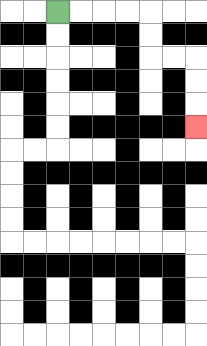{'start': '[2, 0]', 'end': '[8, 5]', 'path_directions': 'R,R,R,R,D,D,R,R,D,D,D', 'path_coordinates': '[[2, 0], [3, 0], [4, 0], [5, 0], [6, 0], [6, 1], [6, 2], [7, 2], [8, 2], [8, 3], [8, 4], [8, 5]]'}